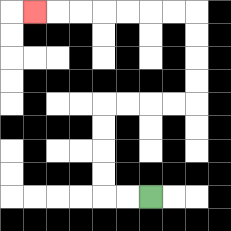{'start': '[6, 8]', 'end': '[1, 0]', 'path_directions': 'L,L,U,U,U,U,R,R,R,R,U,U,U,U,L,L,L,L,L,L,L', 'path_coordinates': '[[6, 8], [5, 8], [4, 8], [4, 7], [4, 6], [4, 5], [4, 4], [5, 4], [6, 4], [7, 4], [8, 4], [8, 3], [8, 2], [8, 1], [8, 0], [7, 0], [6, 0], [5, 0], [4, 0], [3, 0], [2, 0], [1, 0]]'}